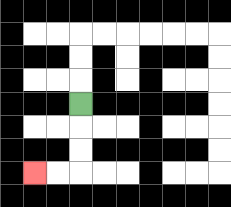{'start': '[3, 4]', 'end': '[1, 7]', 'path_directions': 'D,D,D,L,L', 'path_coordinates': '[[3, 4], [3, 5], [3, 6], [3, 7], [2, 7], [1, 7]]'}